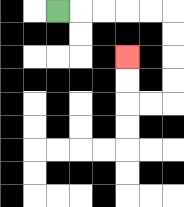{'start': '[2, 0]', 'end': '[5, 2]', 'path_directions': 'R,R,R,R,R,D,D,D,D,L,L,U,U', 'path_coordinates': '[[2, 0], [3, 0], [4, 0], [5, 0], [6, 0], [7, 0], [7, 1], [7, 2], [7, 3], [7, 4], [6, 4], [5, 4], [5, 3], [5, 2]]'}